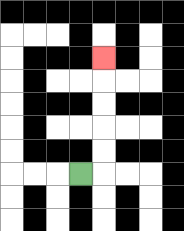{'start': '[3, 7]', 'end': '[4, 2]', 'path_directions': 'R,U,U,U,U,U', 'path_coordinates': '[[3, 7], [4, 7], [4, 6], [4, 5], [4, 4], [4, 3], [4, 2]]'}